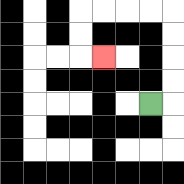{'start': '[6, 4]', 'end': '[4, 2]', 'path_directions': 'R,U,U,U,U,L,L,L,L,D,D,R', 'path_coordinates': '[[6, 4], [7, 4], [7, 3], [7, 2], [7, 1], [7, 0], [6, 0], [5, 0], [4, 0], [3, 0], [3, 1], [3, 2], [4, 2]]'}